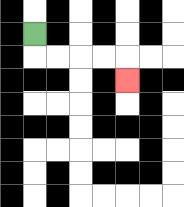{'start': '[1, 1]', 'end': '[5, 3]', 'path_directions': 'D,R,R,R,R,D', 'path_coordinates': '[[1, 1], [1, 2], [2, 2], [3, 2], [4, 2], [5, 2], [5, 3]]'}